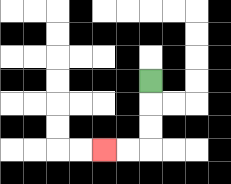{'start': '[6, 3]', 'end': '[4, 6]', 'path_directions': 'D,D,D,L,L', 'path_coordinates': '[[6, 3], [6, 4], [6, 5], [6, 6], [5, 6], [4, 6]]'}